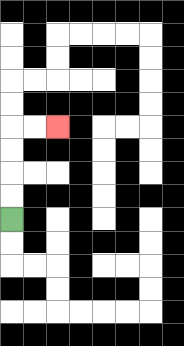{'start': '[0, 9]', 'end': '[2, 5]', 'path_directions': 'U,U,U,U,R,R', 'path_coordinates': '[[0, 9], [0, 8], [0, 7], [0, 6], [0, 5], [1, 5], [2, 5]]'}